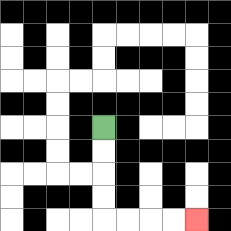{'start': '[4, 5]', 'end': '[8, 9]', 'path_directions': 'D,D,D,D,R,R,R,R', 'path_coordinates': '[[4, 5], [4, 6], [4, 7], [4, 8], [4, 9], [5, 9], [6, 9], [7, 9], [8, 9]]'}